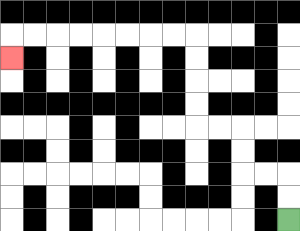{'start': '[12, 9]', 'end': '[0, 2]', 'path_directions': 'U,U,L,L,U,U,L,L,U,U,U,U,L,L,L,L,L,L,L,L,D', 'path_coordinates': '[[12, 9], [12, 8], [12, 7], [11, 7], [10, 7], [10, 6], [10, 5], [9, 5], [8, 5], [8, 4], [8, 3], [8, 2], [8, 1], [7, 1], [6, 1], [5, 1], [4, 1], [3, 1], [2, 1], [1, 1], [0, 1], [0, 2]]'}